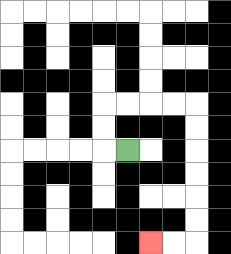{'start': '[5, 6]', 'end': '[6, 10]', 'path_directions': 'L,U,U,R,R,R,R,D,D,D,D,D,D,L,L', 'path_coordinates': '[[5, 6], [4, 6], [4, 5], [4, 4], [5, 4], [6, 4], [7, 4], [8, 4], [8, 5], [8, 6], [8, 7], [8, 8], [8, 9], [8, 10], [7, 10], [6, 10]]'}